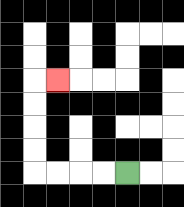{'start': '[5, 7]', 'end': '[2, 3]', 'path_directions': 'L,L,L,L,U,U,U,U,R', 'path_coordinates': '[[5, 7], [4, 7], [3, 7], [2, 7], [1, 7], [1, 6], [1, 5], [1, 4], [1, 3], [2, 3]]'}